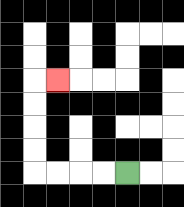{'start': '[5, 7]', 'end': '[2, 3]', 'path_directions': 'L,L,L,L,U,U,U,U,R', 'path_coordinates': '[[5, 7], [4, 7], [3, 7], [2, 7], [1, 7], [1, 6], [1, 5], [1, 4], [1, 3], [2, 3]]'}